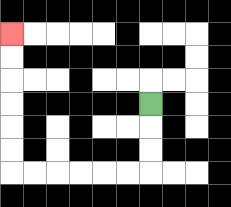{'start': '[6, 4]', 'end': '[0, 1]', 'path_directions': 'D,D,D,L,L,L,L,L,L,U,U,U,U,U,U', 'path_coordinates': '[[6, 4], [6, 5], [6, 6], [6, 7], [5, 7], [4, 7], [3, 7], [2, 7], [1, 7], [0, 7], [0, 6], [0, 5], [0, 4], [0, 3], [0, 2], [0, 1]]'}